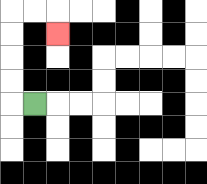{'start': '[1, 4]', 'end': '[2, 1]', 'path_directions': 'L,U,U,U,U,R,R,D', 'path_coordinates': '[[1, 4], [0, 4], [0, 3], [0, 2], [0, 1], [0, 0], [1, 0], [2, 0], [2, 1]]'}